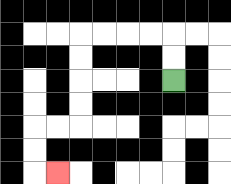{'start': '[7, 3]', 'end': '[2, 7]', 'path_directions': 'U,U,L,L,L,L,D,D,D,D,L,L,D,D,R', 'path_coordinates': '[[7, 3], [7, 2], [7, 1], [6, 1], [5, 1], [4, 1], [3, 1], [3, 2], [3, 3], [3, 4], [3, 5], [2, 5], [1, 5], [1, 6], [1, 7], [2, 7]]'}